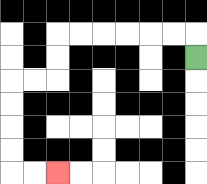{'start': '[8, 2]', 'end': '[2, 7]', 'path_directions': 'U,L,L,L,L,L,L,D,D,L,L,D,D,D,D,R,R', 'path_coordinates': '[[8, 2], [8, 1], [7, 1], [6, 1], [5, 1], [4, 1], [3, 1], [2, 1], [2, 2], [2, 3], [1, 3], [0, 3], [0, 4], [0, 5], [0, 6], [0, 7], [1, 7], [2, 7]]'}